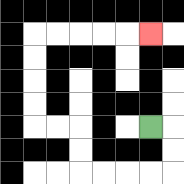{'start': '[6, 5]', 'end': '[6, 1]', 'path_directions': 'R,D,D,L,L,L,L,U,U,L,L,U,U,U,U,R,R,R,R,R', 'path_coordinates': '[[6, 5], [7, 5], [7, 6], [7, 7], [6, 7], [5, 7], [4, 7], [3, 7], [3, 6], [3, 5], [2, 5], [1, 5], [1, 4], [1, 3], [1, 2], [1, 1], [2, 1], [3, 1], [4, 1], [5, 1], [6, 1]]'}